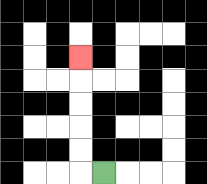{'start': '[4, 7]', 'end': '[3, 2]', 'path_directions': 'L,U,U,U,U,U', 'path_coordinates': '[[4, 7], [3, 7], [3, 6], [3, 5], [3, 4], [3, 3], [3, 2]]'}